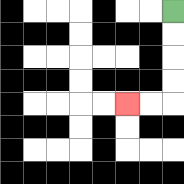{'start': '[7, 0]', 'end': '[5, 4]', 'path_directions': 'D,D,D,D,L,L', 'path_coordinates': '[[7, 0], [7, 1], [7, 2], [7, 3], [7, 4], [6, 4], [5, 4]]'}